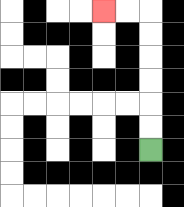{'start': '[6, 6]', 'end': '[4, 0]', 'path_directions': 'U,U,U,U,U,U,L,L', 'path_coordinates': '[[6, 6], [6, 5], [6, 4], [6, 3], [6, 2], [6, 1], [6, 0], [5, 0], [4, 0]]'}